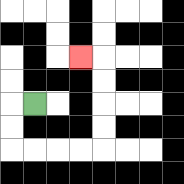{'start': '[1, 4]', 'end': '[3, 2]', 'path_directions': 'L,D,D,R,R,R,R,U,U,U,U,L', 'path_coordinates': '[[1, 4], [0, 4], [0, 5], [0, 6], [1, 6], [2, 6], [3, 6], [4, 6], [4, 5], [4, 4], [4, 3], [4, 2], [3, 2]]'}